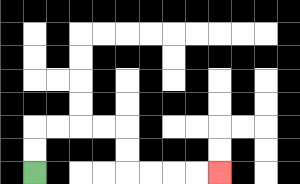{'start': '[1, 7]', 'end': '[9, 7]', 'path_directions': 'U,U,R,R,R,R,D,D,R,R,R,R', 'path_coordinates': '[[1, 7], [1, 6], [1, 5], [2, 5], [3, 5], [4, 5], [5, 5], [5, 6], [5, 7], [6, 7], [7, 7], [8, 7], [9, 7]]'}